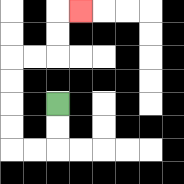{'start': '[2, 4]', 'end': '[3, 0]', 'path_directions': 'D,D,L,L,U,U,U,U,R,R,U,U,R', 'path_coordinates': '[[2, 4], [2, 5], [2, 6], [1, 6], [0, 6], [0, 5], [0, 4], [0, 3], [0, 2], [1, 2], [2, 2], [2, 1], [2, 0], [3, 0]]'}